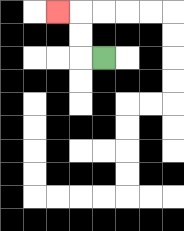{'start': '[4, 2]', 'end': '[2, 0]', 'path_directions': 'L,U,U,L', 'path_coordinates': '[[4, 2], [3, 2], [3, 1], [3, 0], [2, 0]]'}